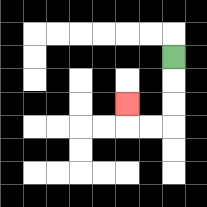{'start': '[7, 2]', 'end': '[5, 4]', 'path_directions': 'D,D,D,L,L,U', 'path_coordinates': '[[7, 2], [7, 3], [7, 4], [7, 5], [6, 5], [5, 5], [5, 4]]'}